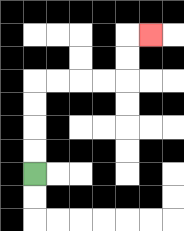{'start': '[1, 7]', 'end': '[6, 1]', 'path_directions': 'U,U,U,U,R,R,R,R,U,U,R', 'path_coordinates': '[[1, 7], [1, 6], [1, 5], [1, 4], [1, 3], [2, 3], [3, 3], [4, 3], [5, 3], [5, 2], [5, 1], [6, 1]]'}